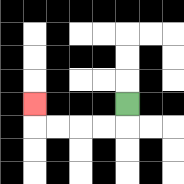{'start': '[5, 4]', 'end': '[1, 4]', 'path_directions': 'D,L,L,L,L,U', 'path_coordinates': '[[5, 4], [5, 5], [4, 5], [3, 5], [2, 5], [1, 5], [1, 4]]'}